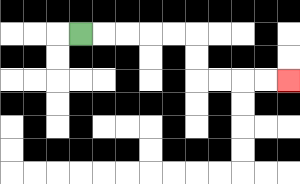{'start': '[3, 1]', 'end': '[12, 3]', 'path_directions': 'R,R,R,R,R,D,D,R,R,R,R', 'path_coordinates': '[[3, 1], [4, 1], [5, 1], [6, 1], [7, 1], [8, 1], [8, 2], [8, 3], [9, 3], [10, 3], [11, 3], [12, 3]]'}